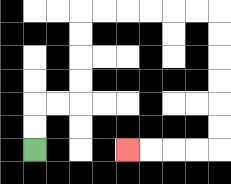{'start': '[1, 6]', 'end': '[5, 6]', 'path_directions': 'U,U,R,R,U,U,U,U,R,R,R,R,R,R,D,D,D,D,D,D,L,L,L,L', 'path_coordinates': '[[1, 6], [1, 5], [1, 4], [2, 4], [3, 4], [3, 3], [3, 2], [3, 1], [3, 0], [4, 0], [5, 0], [6, 0], [7, 0], [8, 0], [9, 0], [9, 1], [9, 2], [9, 3], [9, 4], [9, 5], [9, 6], [8, 6], [7, 6], [6, 6], [5, 6]]'}